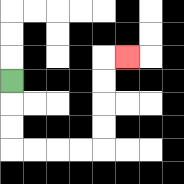{'start': '[0, 3]', 'end': '[5, 2]', 'path_directions': 'D,D,D,R,R,R,R,U,U,U,U,R', 'path_coordinates': '[[0, 3], [0, 4], [0, 5], [0, 6], [1, 6], [2, 6], [3, 6], [4, 6], [4, 5], [4, 4], [4, 3], [4, 2], [5, 2]]'}